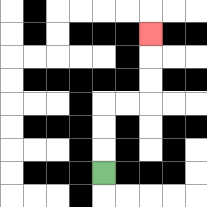{'start': '[4, 7]', 'end': '[6, 1]', 'path_directions': 'U,U,U,R,R,U,U,U', 'path_coordinates': '[[4, 7], [4, 6], [4, 5], [4, 4], [5, 4], [6, 4], [6, 3], [6, 2], [6, 1]]'}